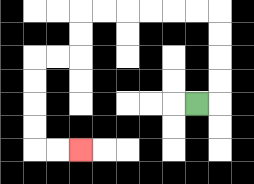{'start': '[8, 4]', 'end': '[3, 6]', 'path_directions': 'R,U,U,U,U,L,L,L,L,L,L,D,D,L,L,D,D,D,D,R,R', 'path_coordinates': '[[8, 4], [9, 4], [9, 3], [9, 2], [9, 1], [9, 0], [8, 0], [7, 0], [6, 0], [5, 0], [4, 0], [3, 0], [3, 1], [3, 2], [2, 2], [1, 2], [1, 3], [1, 4], [1, 5], [1, 6], [2, 6], [3, 6]]'}